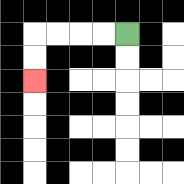{'start': '[5, 1]', 'end': '[1, 3]', 'path_directions': 'L,L,L,L,D,D', 'path_coordinates': '[[5, 1], [4, 1], [3, 1], [2, 1], [1, 1], [1, 2], [1, 3]]'}